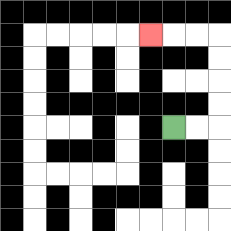{'start': '[7, 5]', 'end': '[6, 1]', 'path_directions': 'R,R,U,U,U,U,L,L,L', 'path_coordinates': '[[7, 5], [8, 5], [9, 5], [9, 4], [9, 3], [9, 2], [9, 1], [8, 1], [7, 1], [6, 1]]'}